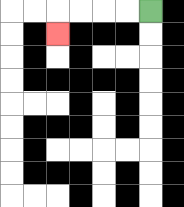{'start': '[6, 0]', 'end': '[2, 1]', 'path_directions': 'L,L,L,L,D', 'path_coordinates': '[[6, 0], [5, 0], [4, 0], [3, 0], [2, 0], [2, 1]]'}